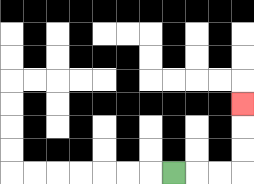{'start': '[7, 7]', 'end': '[10, 4]', 'path_directions': 'R,R,R,U,U,U', 'path_coordinates': '[[7, 7], [8, 7], [9, 7], [10, 7], [10, 6], [10, 5], [10, 4]]'}